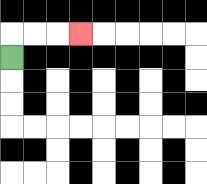{'start': '[0, 2]', 'end': '[3, 1]', 'path_directions': 'U,R,R,R', 'path_coordinates': '[[0, 2], [0, 1], [1, 1], [2, 1], [3, 1]]'}